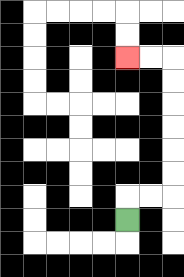{'start': '[5, 9]', 'end': '[5, 2]', 'path_directions': 'U,R,R,U,U,U,U,U,U,L,L', 'path_coordinates': '[[5, 9], [5, 8], [6, 8], [7, 8], [7, 7], [7, 6], [7, 5], [7, 4], [7, 3], [7, 2], [6, 2], [5, 2]]'}